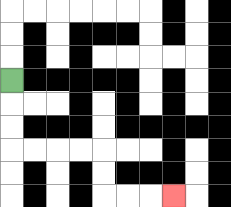{'start': '[0, 3]', 'end': '[7, 8]', 'path_directions': 'D,D,D,R,R,R,R,D,D,R,R,R', 'path_coordinates': '[[0, 3], [0, 4], [0, 5], [0, 6], [1, 6], [2, 6], [3, 6], [4, 6], [4, 7], [4, 8], [5, 8], [6, 8], [7, 8]]'}